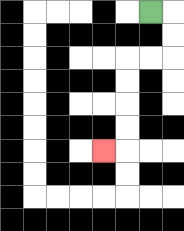{'start': '[6, 0]', 'end': '[4, 6]', 'path_directions': 'R,D,D,L,L,D,D,D,D,L', 'path_coordinates': '[[6, 0], [7, 0], [7, 1], [7, 2], [6, 2], [5, 2], [5, 3], [5, 4], [5, 5], [5, 6], [4, 6]]'}